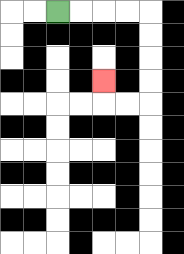{'start': '[2, 0]', 'end': '[4, 3]', 'path_directions': 'R,R,R,R,D,D,D,D,L,L,U', 'path_coordinates': '[[2, 0], [3, 0], [4, 0], [5, 0], [6, 0], [6, 1], [6, 2], [6, 3], [6, 4], [5, 4], [4, 4], [4, 3]]'}